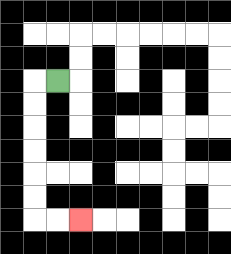{'start': '[2, 3]', 'end': '[3, 9]', 'path_directions': 'L,D,D,D,D,D,D,R,R', 'path_coordinates': '[[2, 3], [1, 3], [1, 4], [1, 5], [1, 6], [1, 7], [1, 8], [1, 9], [2, 9], [3, 9]]'}